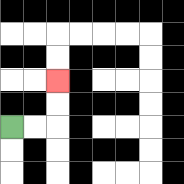{'start': '[0, 5]', 'end': '[2, 3]', 'path_directions': 'R,R,U,U', 'path_coordinates': '[[0, 5], [1, 5], [2, 5], [2, 4], [2, 3]]'}